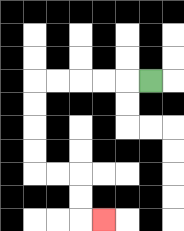{'start': '[6, 3]', 'end': '[4, 9]', 'path_directions': 'L,L,L,L,L,D,D,D,D,R,R,D,D,R', 'path_coordinates': '[[6, 3], [5, 3], [4, 3], [3, 3], [2, 3], [1, 3], [1, 4], [1, 5], [1, 6], [1, 7], [2, 7], [3, 7], [3, 8], [3, 9], [4, 9]]'}